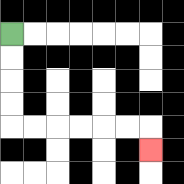{'start': '[0, 1]', 'end': '[6, 6]', 'path_directions': 'D,D,D,D,R,R,R,R,R,R,D', 'path_coordinates': '[[0, 1], [0, 2], [0, 3], [0, 4], [0, 5], [1, 5], [2, 5], [3, 5], [4, 5], [5, 5], [6, 5], [6, 6]]'}